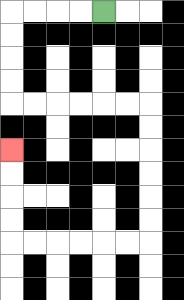{'start': '[4, 0]', 'end': '[0, 6]', 'path_directions': 'L,L,L,L,D,D,D,D,R,R,R,R,R,R,D,D,D,D,D,D,L,L,L,L,L,L,U,U,U,U', 'path_coordinates': '[[4, 0], [3, 0], [2, 0], [1, 0], [0, 0], [0, 1], [0, 2], [0, 3], [0, 4], [1, 4], [2, 4], [3, 4], [4, 4], [5, 4], [6, 4], [6, 5], [6, 6], [6, 7], [6, 8], [6, 9], [6, 10], [5, 10], [4, 10], [3, 10], [2, 10], [1, 10], [0, 10], [0, 9], [0, 8], [0, 7], [0, 6]]'}